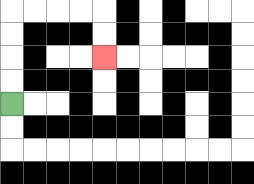{'start': '[0, 4]', 'end': '[4, 2]', 'path_directions': 'U,U,U,U,R,R,R,R,D,D', 'path_coordinates': '[[0, 4], [0, 3], [0, 2], [0, 1], [0, 0], [1, 0], [2, 0], [3, 0], [4, 0], [4, 1], [4, 2]]'}